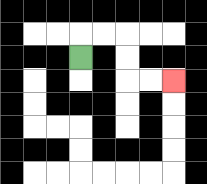{'start': '[3, 2]', 'end': '[7, 3]', 'path_directions': 'U,R,R,D,D,R,R', 'path_coordinates': '[[3, 2], [3, 1], [4, 1], [5, 1], [5, 2], [5, 3], [6, 3], [7, 3]]'}